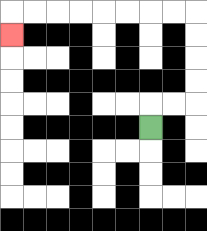{'start': '[6, 5]', 'end': '[0, 1]', 'path_directions': 'U,R,R,U,U,U,U,L,L,L,L,L,L,L,L,D', 'path_coordinates': '[[6, 5], [6, 4], [7, 4], [8, 4], [8, 3], [8, 2], [8, 1], [8, 0], [7, 0], [6, 0], [5, 0], [4, 0], [3, 0], [2, 0], [1, 0], [0, 0], [0, 1]]'}